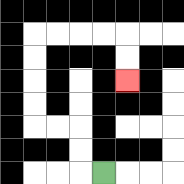{'start': '[4, 7]', 'end': '[5, 3]', 'path_directions': 'L,U,U,L,L,U,U,U,U,R,R,R,R,D,D', 'path_coordinates': '[[4, 7], [3, 7], [3, 6], [3, 5], [2, 5], [1, 5], [1, 4], [1, 3], [1, 2], [1, 1], [2, 1], [3, 1], [4, 1], [5, 1], [5, 2], [5, 3]]'}